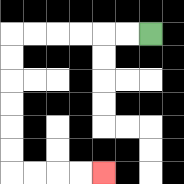{'start': '[6, 1]', 'end': '[4, 7]', 'path_directions': 'L,L,L,L,L,L,D,D,D,D,D,D,R,R,R,R', 'path_coordinates': '[[6, 1], [5, 1], [4, 1], [3, 1], [2, 1], [1, 1], [0, 1], [0, 2], [0, 3], [0, 4], [0, 5], [0, 6], [0, 7], [1, 7], [2, 7], [3, 7], [4, 7]]'}